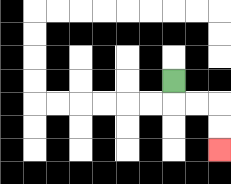{'start': '[7, 3]', 'end': '[9, 6]', 'path_directions': 'D,R,R,D,D', 'path_coordinates': '[[7, 3], [7, 4], [8, 4], [9, 4], [9, 5], [9, 6]]'}